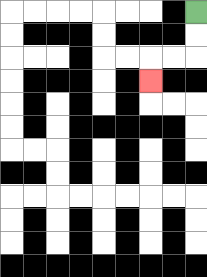{'start': '[8, 0]', 'end': '[6, 3]', 'path_directions': 'D,D,L,L,D', 'path_coordinates': '[[8, 0], [8, 1], [8, 2], [7, 2], [6, 2], [6, 3]]'}